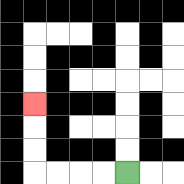{'start': '[5, 7]', 'end': '[1, 4]', 'path_directions': 'L,L,L,L,U,U,U', 'path_coordinates': '[[5, 7], [4, 7], [3, 7], [2, 7], [1, 7], [1, 6], [1, 5], [1, 4]]'}